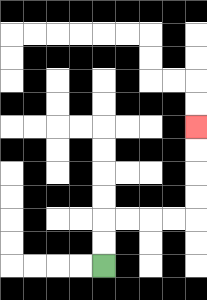{'start': '[4, 11]', 'end': '[8, 5]', 'path_directions': 'U,U,R,R,R,R,U,U,U,U', 'path_coordinates': '[[4, 11], [4, 10], [4, 9], [5, 9], [6, 9], [7, 9], [8, 9], [8, 8], [8, 7], [8, 6], [8, 5]]'}